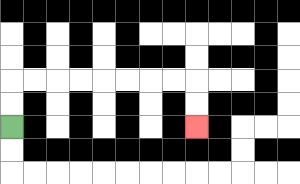{'start': '[0, 5]', 'end': '[8, 5]', 'path_directions': 'U,U,R,R,R,R,R,R,R,R,D,D', 'path_coordinates': '[[0, 5], [0, 4], [0, 3], [1, 3], [2, 3], [3, 3], [4, 3], [5, 3], [6, 3], [7, 3], [8, 3], [8, 4], [8, 5]]'}